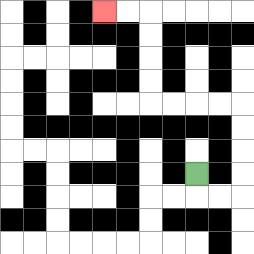{'start': '[8, 7]', 'end': '[4, 0]', 'path_directions': 'D,R,R,U,U,U,U,L,L,L,L,U,U,U,U,L,L', 'path_coordinates': '[[8, 7], [8, 8], [9, 8], [10, 8], [10, 7], [10, 6], [10, 5], [10, 4], [9, 4], [8, 4], [7, 4], [6, 4], [6, 3], [6, 2], [6, 1], [6, 0], [5, 0], [4, 0]]'}